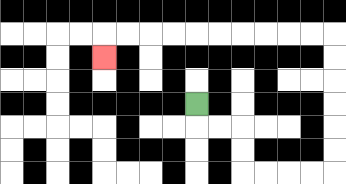{'start': '[8, 4]', 'end': '[4, 2]', 'path_directions': 'D,R,R,D,D,R,R,R,R,U,U,U,U,U,U,L,L,L,L,L,L,L,L,L,L,D', 'path_coordinates': '[[8, 4], [8, 5], [9, 5], [10, 5], [10, 6], [10, 7], [11, 7], [12, 7], [13, 7], [14, 7], [14, 6], [14, 5], [14, 4], [14, 3], [14, 2], [14, 1], [13, 1], [12, 1], [11, 1], [10, 1], [9, 1], [8, 1], [7, 1], [6, 1], [5, 1], [4, 1], [4, 2]]'}